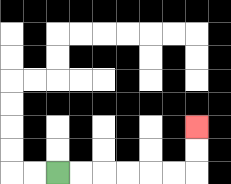{'start': '[2, 7]', 'end': '[8, 5]', 'path_directions': 'R,R,R,R,R,R,U,U', 'path_coordinates': '[[2, 7], [3, 7], [4, 7], [5, 7], [6, 7], [7, 7], [8, 7], [8, 6], [8, 5]]'}